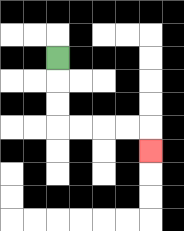{'start': '[2, 2]', 'end': '[6, 6]', 'path_directions': 'D,D,D,R,R,R,R,D', 'path_coordinates': '[[2, 2], [2, 3], [2, 4], [2, 5], [3, 5], [4, 5], [5, 5], [6, 5], [6, 6]]'}